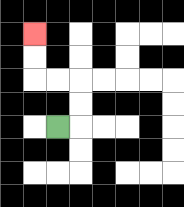{'start': '[2, 5]', 'end': '[1, 1]', 'path_directions': 'R,U,U,L,L,U,U', 'path_coordinates': '[[2, 5], [3, 5], [3, 4], [3, 3], [2, 3], [1, 3], [1, 2], [1, 1]]'}